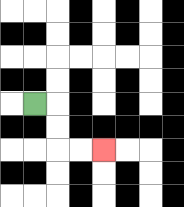{'start': '[1, 4]', 'end': '[4, 6]', 'path_directions': 'R,D,D,R,R', 'path_coordinates': '[[1, 4], [2, 4], [2, 5], [2, 6], [3, 6], [4, 6]]'}